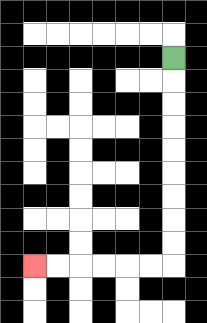{'start': '[7, 2]', 'end': '[1, 11]', 'path_directions': 'D,D,D,D,D,D,D,D,D,L,L,L,L,L,L', 'path_coordinates': '[[7, 2], [7, 3], [7, 4], [7, 5], [7, 6], [7, 7], [7, 8], [7, 9], [7, 10], [7, 11], [6, 11], [5, 11], [4, 11], [3, 11], [2, 11], [1, 11]]'}